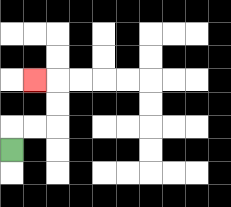{'start': '[0, 6]', 'end': '[1, 3]', 'path_directions': 'U,R,R,U,U,L', 'path_coordinates': '[[0, 6], [0, 5], [1, 5], [2, 5], [2, 4], [2, 3], [1, 3]]'}